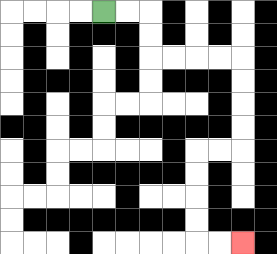{'start': '[4, 0]', 'end': '[10, 10]', 'path_directions': 'R,R,D,D,R,R,R,R,D,D,D,D,L,L,D,D,D,D,R,R', 'path_coordinates': '[[4, 0], [5, 0], [6, 0], [6, 1], [6, 2], [7, 2], [8, 2], [9, 2], [10, 2], [10, 3], [10, 4], [10, 5], [10, 6], [9, 6], [8, 6], [8, 7], [8, 8], [8, 9], [8, 10], [9, 10], [10, 10]]'}